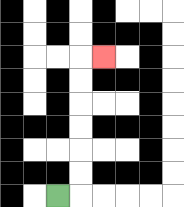{'start': '[2, 8]', 'end': '[4, 2]', 'path_directions': 'R,U,U,U,U,U,U,R', 'path_coordinates': '[[2, 8], [3, 8], [3, 7], [3, 6], [3, 5], [3, 4], [3, 3], [3, 2], [4, 2]]'}